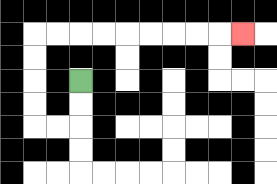{'start': '[3, 3]', 'end': '[10, 1]', 'path_directions': 'D,D,L,L,U,U,U,U,R,R,R,R,R,R,R,R,R', 'path_coordinates': '[[3, 3], [3, 4], [3, 5], [2, 5], [1, 5], [1, 4], [1, 3], [1, 2], [1, 1], [2, 1], [3, 1], [4, 1], [5, 1], [6, 1], [7, 1], [8, 1], [9, 1], [10, 1]]'}